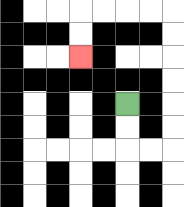{'start': '[5, 4]', 'end': '[3, 2]', 'path_directions': 'D,D,R,R,U,U,U,U,U,U,L,L,L,L,D,D', 'path_coordinates': '[[5, 4], [5, 5], [5, 6], [6, 6], [7, 6], [7, 5], [7, 4], [7, 3], [7, 2], [7, 1], [7, 0], [6, 0], [5, 0], [4, 0], [3, 0], [3, 1], [3, 2]]'}